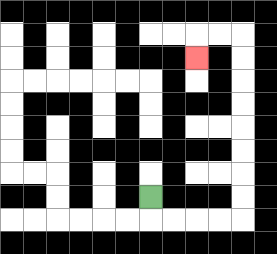{'start': '[6, 8]', 'end': '[8, 2]', 'path_directions': 'D,R,R,R,R,U,U,U,U,U,U,U,U,L,L,D', 'path_coordinates': '[[6, 8], [6, 9], [7, 9], [8, 9], [9, 9], [10, 9], [10, 8], [10, 7], [10, 6], [10, 5], [10, 4], [10, 3], [10, 2], [10, 1], [9, 1], [8, 1], [8, 2]]'}